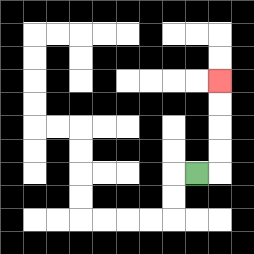{'start': '[8, 7]', 'end': '[9, 3]', 'path_directions': 'R,U,U,U,U', 'path_coordinates': '[[8, 7], [9, 7], [9, 6], [9, 5], [9, 4], [9, 3]]'}